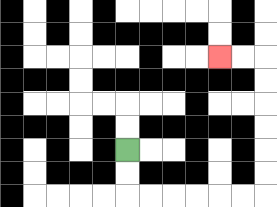{'start': '[5, 6]', 'end': '[9, 2]', 'path_directions': 'D,D,R,R,R,R,R,R,U,U,U,U,U,U,L,L', 'path_coordinates': '[[5, 6], [5, 7], [5, 8], [6, 8], [7, 8], [8, 8], [9, 8], [10, 8], [11, 8], [11, 7], [11, 6], [11, 5], [11, 4], [11, 3], [11, 2], [10, 2], [9, 2]]'}